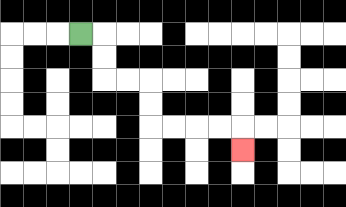{'start': '[3, 1]', 'end': '[10, 6]', 'path_directions': 'R,D,D,R,R,D,D,R,R,R,R,D', 'path_coordinates': '[[3, 1], [4, 1], [4, 2], [4, 3], [5, 3], [6, 3], [6, 4], [6, 5], [7, 5], [8, 5], [9, 5], [10, 5], [10, 6]]'}